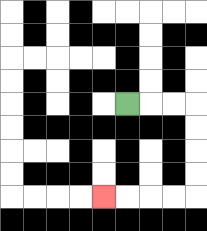{'start': '[5, 4]', 'end': '[4, 8]', 'path_directions': 'R,R,R,D,D,D,D,L,L,L,L', 'path_coordinates': '[[5, 4], [6, 4], [7, 4], [8, 4], [8, 5], [8, 6], [8, 7], [8, 8], [7, 8], [6, 8], [5, 8], [4, 8]]'}